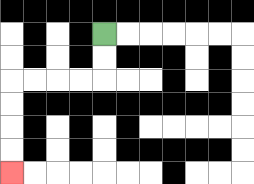{'start': '[4, 1]', 'end': '[0, 7]', 'path_directions': 'D,D,L,L,L,L,D,D,D,D', 'path_coordinates': '[[4, 1], [4, 2], [4, 3], [3, 3], [2, 3], [1, 3], [0, 3], [0, 4], [0, 5], [0, 6], [0, 7]]'}